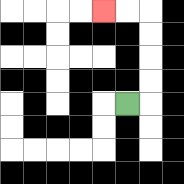{'start': '[5, 4]', 'end': '[4, 0]', 'path_directions': 'R,U,U,U,U,L,L', 'path_coordinates': '[[5, 4], [6, 4], [6, 3], [6, 2], [6, 1], [6, 0], [5, 0], [4, 0]]'}